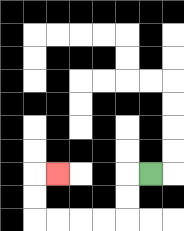{'start': '[6, 7]', 'end': '[2, 7]', 'path_directions': 'L,D,D,L,L,L,L,U,U,R', 'path_coordinates': '[[6, 7], [5, 7], [5, 8], [5, 9], [4, 9], [3, 9], [2, 9], [1, 9], [1, 8], [1, 7], [2, 7]]'}